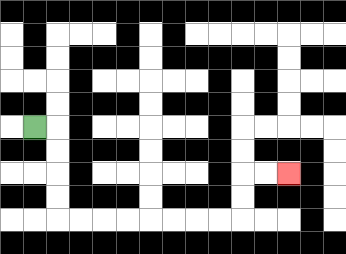{'start': '[1, 5]', 'end': '[12, 7]', 'path_directions': 'R,D,D,D,D,R,R,R,R,R,R,R,R,U,U,R,R', 'path_coordinates': '[[1, 5], [2, 5], [2, 6], [2, 7], [2, 8], [2, 9], [3, 9], [4, 9], [5, 9], [6, 9], [7, 9], [8, 9], [9, 9], [10, 9], [10, 8], [10, 7], [11, 7], [12, 7]]'}